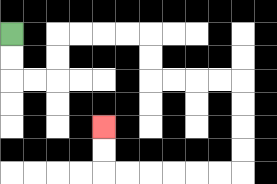{'start': '[0, 1]', 'end': '[4, 5]', 'path_directions': 'D,D,R,R,U,U,R,R,R,R,D,D,R,R,R,R,D,D,D,D,L,L,L,L,L,L,U,U', 'path_coordinates': '[[0, 1], [0, 2], [0, 3], [1, 3], [2, 3], [2, 2], [2, 1], [3, 1], [4, 1], [5, 1], [6, 1], [6, 2], [6, 3], [7, 3], [8, 3], [9, 3], [10, 3], [10, 4], [10, 5], [10, 6], [10, 7], [9, 7], [8, 7], [7, 7], [6, 7], [5, 7], [4, 7], [4, 6], [4, 5]]'}